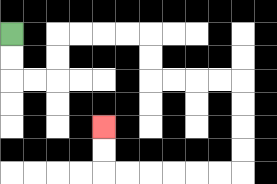{'start': '[0, 1]', 'end': '[4, 5]', 'path_directions': 'D,D,R,R,U,U,R,R,R,R,D,D,R,R,R,R,D,D,D,D,L,L,L,L,L,L,U,U', 'path_coordinates': '[[0, 1], [0, 2], [0, 3], [1, 3], [2, 3], [2, 2], [2, 1], [3, 1], [4, 1], [5, 1], [6, 1], [6, 2], [6, 3], [7, 3], [8, 3], [9, 3], [10, 3], [10, 4], [10, 5], [10, 6], [10, 7], [9, 7], [8, 7], [7, 7], [6, 7], [5, 7], [4, 7], [4, 6], [4, 5]]'}